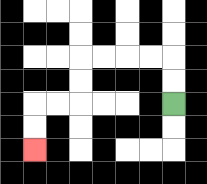{'start': '[7, 4]', 'end': '[1, 6]', 'path_directions': 'U,U,L,L,L,L,D,D,L,L,D,D', 'path_coordinates': '[[7, 4], [7, 3], [7, 2], [6, 2], [5, 2], [4, 2], [3, 2], [3, 3], [3, 4], [2, 4], [1, 4], [1, 5], [1, 6]]'}